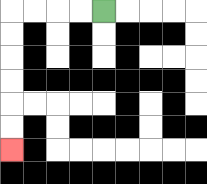{'start': '[4, 0]', 'end': '[0, 6]', 'path_directions': 'L,L,L,L,D,D,D,D,D,D', 'path_coordinates': '[[4, 0], [3, 0], [2, 0], [1, 0], [0, 0], [0, 1], [0, 2], [0, 3], [0, 4], [0, 5], [0, 6]]'}